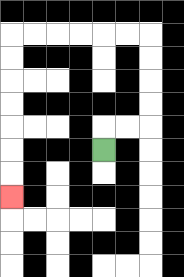{'start': '[4, 6]', 'end': '[0, 8]', 'path_directions': 'U,R,R,U,U,U,U,L,L,L,L,L,L,D,D,D,D,D,D,D', 'path_coordinates': '[[4, 6], [4, 5], [5, 5], [6, 5], [6, 4], [6, 3], [6, 2], [6, 1], [5, 1], [4, 1], [3, 1], [2, 1], [1, 1], [0, 1], [0, 2], [0, 3], [0, 4], [0, 5], [0, 6], [0, 7], [0, 8]]'}